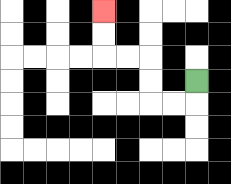{'start': '[8, 3]', 'end': '[4, 0]', 'path_directions': 'D,L,L,U,U,L,L,U,U', 'path_coordinates': '[[8, 3], [8, 4], [7, 4], [6, 4], [6, 3], [6, 2], [5, 2], [4, 2], [4, 1], [4, 0]]'}